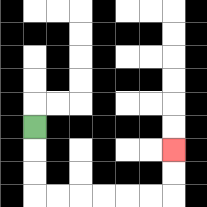{'start': '[1, 5]', 'end': '[7, 6]', 'path_directions': 'D,D,D,R,R,R,R,R,R,U,U', 'path_coordinates': '[[1, 5], [1, 6], [1, 7], [1, 8], [2, 8], [3, 8], [4, 8], [5, 8], [6, 8], [7, 8], [7, 7], [7, 6]]'}